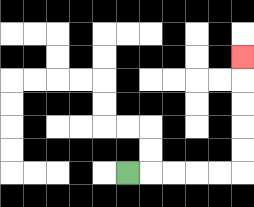{'start': '[5, 7]', 'end': '[10, 2]', 'path_directions': 'R,R,R,R,R,U,U,U,U,U', 'path_coordinates': '[[5, 7], [6, 7], [7, 7], [8, 7], [9, 7], [10, 7], [10, 6], [10, 5], [10, 4], [10, 3], [10, 2]]'}